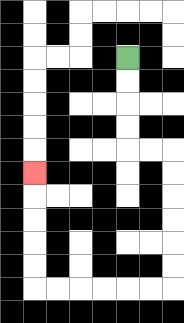{'start': '[5, 2]', 'end': '[1, 7]', 'path_directions': 'D,D,D,D,R,R,D,D,D,D,D,D,L,L,L,L,L,L,U,U,U,U,U', 'path_coordinates': '[[5, 2], [5, 3], [5, 4], [5, 5], [5, 6], [6, 6], [7, 6], [7, 7], [7, 8], [7, 9], [7, 10], [7, 11], [7, 12], [6, 12], [5, 12], [4, 12], [3, 12], [2, 12], [1, 12], [1, 11], [1, 10], [1, 9], [1, 8], [1, 7]]'}